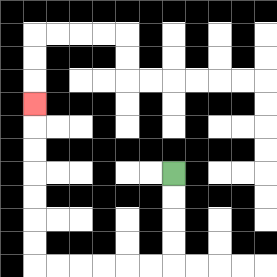{'start': '[7, 7]', 'end': '[1, 4]', 'path_directions': 'D,D,D,D,L,L,L,L,L,L,U,U,U,U,U,U,U', 'path_coordinates': '[[7, 7], [7, 8], [7, 9], [7, 10], [7, 11], [6, 11], [5, 11], [4, 11], [3, 11], [2, 11], [1, 11], [1, 10], [1, 9], [1, 8], [1, 7], [1, 6], [1, 5], [1, 4]]'}